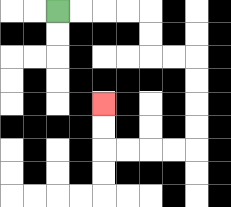{'start': '[2, 0]', 'end': '[4, 4]', 'path_directions': 'R,R,R,R,D,D,R,R,D,D,D,D,L,L,L,L,U,U', 'path_coordinates': '[[2, 0], [3, 0], [4, 0], [5, 0], [6, 0], [6, 1], [6, 2], [7, 2], [8, 2], [8, 3], [8, 4], [8, 5], [8, 6], [7, 6], [6, 6], [5, 6], [4, 6], [4, 5], [4, 4]]'}